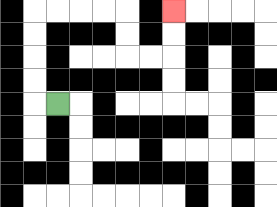{'start': '[2, 4]', 'end': '[7, 0]', 'path_directions': 'L,U,U,U,U,R,R,R,R,D,D,R,R,U,U', 'path_coordinates': '[[2, 4], [1, 4], [1, 3], [1, 2], [1, 1], [1, 0], [2, 0], [3, 0], [4, 0], [5, 0], [5, 1], [5, 2], [6, 2], [7, 2], [7, 1], [7, 0]]'}